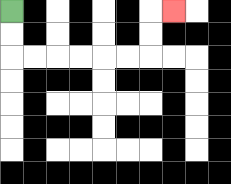{'start': '[0, 0]', 'end': '[7, 0]', 'path_directions': 'D,D,R,R,R,R,R,R,U,U,R', 'path_coordinates': '[[0, 0], [0, 1], [0, 2], [1, 2], [2, 2], [3, 2], [4, 2], [5, 2], [6, 2], [6, 1], [6, 0], [7, 0]]'}